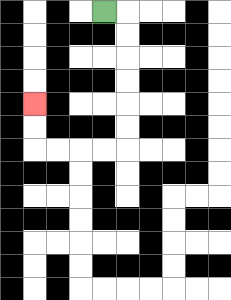{'start': '[4, 0]', 'end': '[1, 4]', 'path_directions': 'R,D,D,D,D,D,D,L,L,L,L,U,U', 'path_coordinates': '[[4, 0], [5, 0], [5, 1], [5, 2], [5, 3], [5, 4], [5, 5], [5, 6], [4, 6], [3, 6], [2, 6], [1, 6], [1, 5], [1, 4]]'}